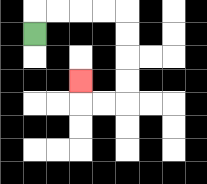{'start': '[1, 1]', 'end': '[3, 3]', 'path_directions': 'U,R,R,R,R,D,D,D,D,L,L,U', 'path_coordinates': '[[1, 1], [1, 0], [2, 0], [3, 0], [4, 0], [5, 0], [5, 1], [5, 2], [5, 3], [5, 4], [4, 4], [3, 4], [3, 3]]'}